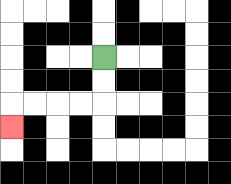{'start': '[4, 2]', 'end': '[0, 5]', 'path_directions': 'D,D,L,L,L,L,D', 'path_coordinates': '[[4, 2], [4, 3], [4, 4], [3, 4], [2, 4], [1, 4], [0, 4], [0, 5]]'}